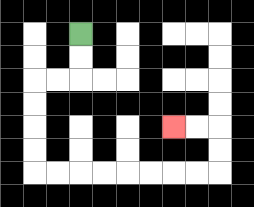{'start': '[3, 1]', 'end': '[7, 5]', 'path_directions': 'D,D,L,L,D,D,D,D,R,R,R,R,R,R,R,R,U,U,L,L', 'path_coordinates': '[[3, 1], [3, 2], [3, 3], [2, 3], [1, 3], [1, 4], [1, 5], [1, 6], [1, 7], [2, 7], [3, 7], [4, 7], [5, 7], [6, 7], [7, 7], [8, 7], [9, 7], [9, 6], [9, 5], [8, 5], [7, 5]]'}